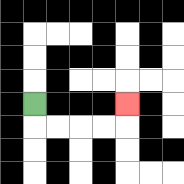{'start': '[1, 4]', 'end': '[5, 4]', 'path_directions': 'D,R,R,R,R,U', 'path_coordinates': '[[1, 4], [1, 5], [2, 5], [3, 5], [4, 5], [5, 5], [5, 4]]'}